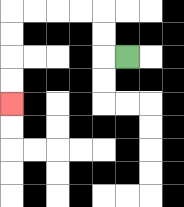{'start': '[5, 2]', 'end': '[0, 4]', 'path_directions': 'L,U,U,L,L,L,L,D,D,D,D', 'path_coordinates': '[[5, 2], [4, 2], [4, 1], [4, 0], [3, 0], [2, 0], [1, 0], [0, 0], [0, 1], [0, 2], [0, 3], [0, 4]]'}